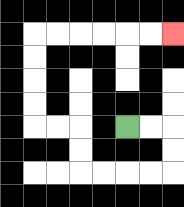{'start': '[5, 5]', 'end': '[7, 1]', 'path_directions': 'R,R,D,D,L,L,L,L,U,U,L,L,U,U,U,U,R,R,R,R,R,R', 'path_coordinates': '[[5, 5], [6, 5], [7, 5], [7, 6], [7, 7], [6, 7], [5, 7], [4, 7], [3, 7], [3, 6], [3, 5], [2, 5], [1, 5], [1, 4], [1, 3], [1, 2], [1, 1], [2, 1], [3, 1], [4, 1], [5, 1], [6, 1], [7, 1]]'}